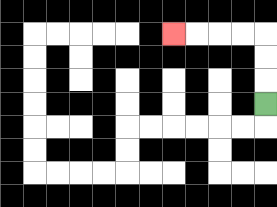{'start': '[11, 4]', 'end': '[7, 1]', 'path_directions': 'U,U,U,L,L,L,L', 'path_coordinates': '[[11, 4], [11, 3], [11, 2], [11, 1], [10, 1], [9, 1], [8, 1], [7, 1]]'}